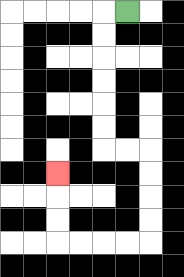{'start': '[5, 0]', 'end': '[2, 7]', 'path_directions': 'L,D,D,D,D,D,D,R,R,D,D,D,D,L,L,L,L,U,U,U', 'path_coordinates': '[[5, 0], [4, 0], [4, 1], [4, 2], [4, 3], [4, 4], [4, 5], [4, 6], [5, 6], [6, 6], [6, 7], [6, 8], [6, 9], [6, 10], [5, 10], [4, 10], [3, 10], [2, 10], [2, 9], [2, 8], [2, 7]]'}